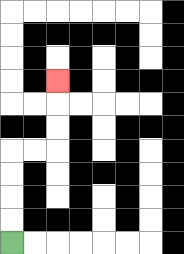{'start': '[0, 10]', 'end': '[2, 3]', 'path_directions': 'U,U,U,U,R,R,U,U,U', 'path_coordinates': '[[0, 10], [0, 9], [0, 8], [0, 7], [0, 6], [1, 6], [2, 6], [2, 5], [2, 4], [2, 3]]'}